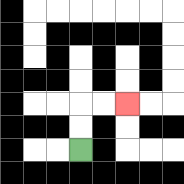{'start': '[3, 6]', 'end': '[5, 4]', 'path_directions': 'U,U,R,R', 'path_coordinates': '[[3, 6], [3, 5], [3, 4], [4, 4], [5, 4]]'}